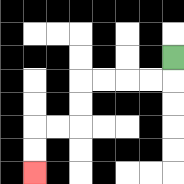{'start': '[7, 2]', 'end': '[1, 7]', 'path_directions': 'D,L,L,L,L,D,D,L,L,D,D', 'path_coordinates': '[[7, 2], [7, 3], [6, 3], [5, 3], [4, 3], [3, 3], [3, 4], [3, 5], [2, 5], [1, 5], [1, 6], [1, 7]]'}